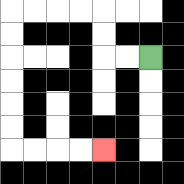{'start': '[6, 2]', 'end': '[4, 6]', 'path_directions': 'L,L,U,U,L,L,L,L,D,D,D,D,D,D,R,R,R,R', 'path_coordinates': '[[6, 2], [5, 2], [4, 2], [4, 1], [4, 0], [3, 0], [2, 0], [1, 0], [0, 0], [0, 1], [0, 2], [0, 3], [0, 4], [0, 5], [0, 6], [1, 6], [2, 6], [3, 6], [4, 6]]'}